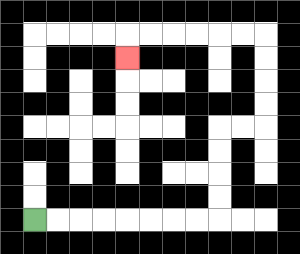{'start': '[1, 9]', 'end': '[5, 2]', 'path_directions': 'R,R,R,R,R,R,R,R,U,U,U,U,R,R,U,U,U,U,L,L,L,L,L,L,D', 'path_coordinates': '[[1, 9], [2, 9], [3, 9], [4, 9], [5, 9], [6, 9], [7, 9], [8, 9], [9, 9], [9, 8], [9, 7], [9, 6], [9, 5], [10, 5], [11, 5], [11, 4], [11, 3], [11, 2], [11, 1], [10, 1], [9, 1], [8, 1], [7, 1], [6, 1], [5, 1], [5, 2]]'}